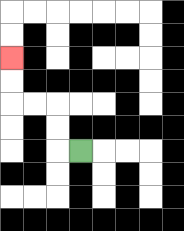{'start': '[3, 6]', 'end': '[0, 2]', 'path_directions': 'L,U,U,L,L,U,U', 'path_coordinates': '[[3, 6], [2, 6], [2, 5], [2, 4], [1, 4], [0, 4], [0, 3], [0, 2]]'}